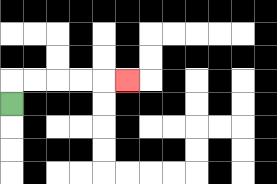{'start': '[0, 4]', 'end': '[5, 3]', 'path_directions': 'U,R,R,R,R,R', 'path_coordinates': '[[0, 4], [0, 3], [1, 3], [2, 3], [3, 3], [4, 3], [5, 3]]'}